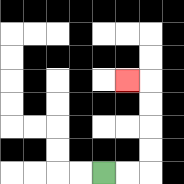{'start': '[4, 7]', 'end': '[5, 3]', 'path_directions': 'R,R,U,U,U,U,L', 'path_coordinates': '[[4, 7], [5, 7], [6, 7], [6, 6], [6, 5], [6, 4], [6, 3], [5, 3]]'}